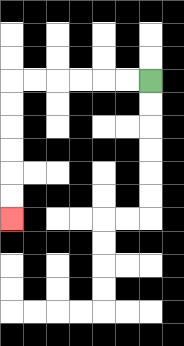{'start': '[6, 3]', 'end': '[0, 9]', 'path_directions': 'L,L,L,L,L,L,D,D,D,D,D,D', 'path_coordinates': '[[6, 3], [5, 3], [4, 3], [3, 3], [2, 3], [1, 3], [0, 3], [0, 4], [0, 5], [0, 6], [0, 7], [0, 8], [0, 9]]'}